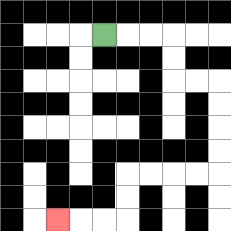{'start': '[4, 1]', 'end': '[2, 9]', 'path_directions': 'R,R,R,D,D,R,R,D,D,D,D,L,L,L,L,D,D,L,L,L', 'path_coordinates': '[[4, 1], [5, 1], [6, 1], [7, 1], [7, 2], [7, 3], [8, 3], [9, 3], [9, 4], [9, 5], [9, 6], [9, 7], [8, 7], [7, 7], [6, 7], [5, 7], [5, 8], [5, 9], [4, 9], [3, 9], [2, 9]]'}